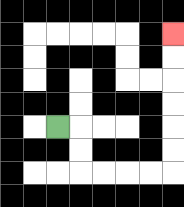{'start': '[2, 5]', 'end': '[7, 1]', 'path_directions': 'R,D,D,R,R,R,R,U,U,U,U,U,U', 'path_coordinates': '[[2, 5], [3, 5], [3, 6], [3, 7], [4, 7], [5, 7], [6, 7], [7, 7], [7, 6], [7, 5], [7, 4], [7, 3], [7, 2], [7, 1]]'}